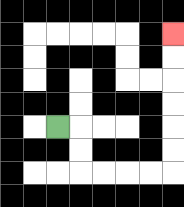{'start': '[2, 5]', 'end': '[7, 1]', 'path_directions': 'R,D,D,R,R,R,R,U,U,U,U,U,U', 'path_coordinates': '[[2, 5], [3, 5], [3, 6], [3, 7], [4, 7], [5, 7], [6, 7], [7, 7], [7, 6], [7, 5], [7, 4], [7, 3], [7, 2], [7, 1]]'}